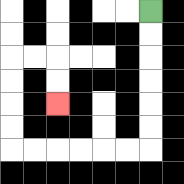{'start': '[6, 0]', 'end': '[2, 4]', 'path_directions': 'D,D,D,D,D,D,L,L,L,L,L,L,U,U,U,U,R,R,D,D', 'path_coordinates': '[[6, 0], [6, 1], [6, 2], [6, 3], [6, 4], [6, 5], [6, 6], [5, 6], [4, 6], [3, 6], [2, 6], [1, 6], [0, 6], [0, 5], [0, 4], [0, 3], [0, 2], [1, 2], [2, 2], [2, 3], [2, 4]]'}